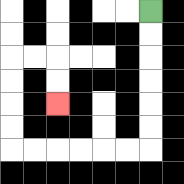{'start': '[6, 0]', 'end': '[2, 4]', 'path_directions': 'D,D,D,D,D,D,L,L,L,L,L,L,U,U,U,U,R,R,D,D', 'path_coordinates': '[[6, 0], [6, 1], [6, 2], [6, 3], [6, 4], [6, 5], [6, 6], [5, 6], [4, 6], [3, 6], [2, 6], [1, 6], [0, 6], [0, 5], [0, 4], [0, 3], [0, 2], [1, 2], [2, 2], [2, 3], [2, 4]]'}